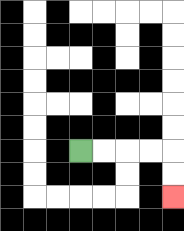{'start': '[3, 6]', 'end': '[7, 8]', 'path_directions': 'R,R,R,R,D,D', 'path_coordinates': '[[3, 6], [4, 6], [5, 6], [6, 6], [7, 6], [7, 7], [7, 8]]'}